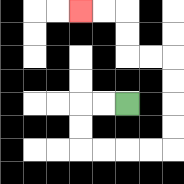{'start': '[5, 4]', 'end': '[3, 0]', 'path_directions': 'L,L,D,D,R,R,R,R,U,U,U,U,L,L,U,U,L,L', 'path_coordinates': '[[5, 4], [4, 4], [3, 4], [3, 5], [3, 6], [4, 6], [5, 6], [6, 6], [7, 6], [7, 5], [7, 4], [7, 3], [7, 2], [6, 2], [5, 2], [5, 1], [5, 0], [4, 0], [3, 0]]'}